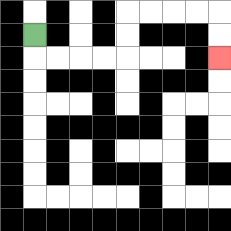{'start': '[1, 1]', 'end': '[9, 2]', 'path_directions': 'D,R,R,R,R,U,U,R,R,R,R,D,D', 'path_coordinates': '[[1, 1], [1, 2], [2, 2], [3, 2], [4, 2], [5, 2], [5, 1], [5, 0], [6, 0], [7, 0], [8, 0], [9, 0], [9, 1], [9, 2]]'}